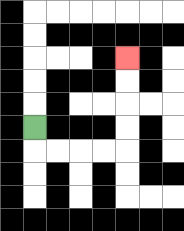{'start': '[1, 5]', 'end': '[5, 2]', 'path_directions': 'D,R,R,R,R,U,U,U,U', 'path_coordinates': '[[1, 5], [1, 6], [2, 6], [3, 6], [4, 6], [5, 6], [5, 5], [5, 4], [5, 3], [5, 2]]'}